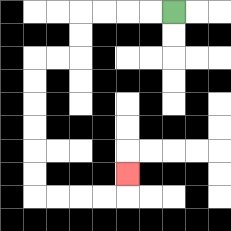{'start': '[7, 0]', 'end': '[5, 7]', 'path_directions': 'L,L,L,L,D,D,L,L,D,D,D,D,D,D,R,R,R,R,U', 'path_coordinates': '[[7, 0], [6, 0], [5, 0], [4, 0], [3, 0], [3, 1], [3, 2], [2, 2], [1, 2], [1, 3], [1, 4], [1, 5], [1, 6], [1, 7], [1, 8], [2, 8], [3, 8], [4, 8], [5, 8], [5, 7]]'}